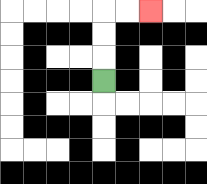{'start': '[4, 3]', 'end': '[6, 0]', 'path_directions': 'U,U,U,R,R', 'path_coordinates': '[[4, 3], [4, 2], [4, 1], [4, 0], [5, 0], [6, 0]]'}